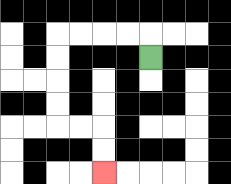{'start': '[6, 2]', 'end': '[4, 7]', 'path_directions': 'U,L,L,L,L,D,D,D,D,R,R,D,D', 'path_coordinates': '[[6, 2], [6, 1], [5, 1], [4, 1], [3, 1], [2, 1], [2, 2], [2, 3], [2, 4], [2, 5], [3, 5], [4, 5], [4, 6], [4, 7]]'}